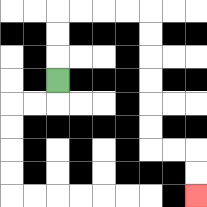{'start': '[2, 3]', 'end': '[8, 8]', 'path_directions': 'U,U,U,R,R,R,R,D,D,D,D,D,D,R,R,D,D', 'path_coordinates': '[[2, 3], [2, 2], [2, 1], [2, 0], [3, 0], [4, 0], [5, 0], [6, 0], [6, 1], [6, 2], [6, 3], [6, 4], [6, 5], [6, 6], [7, 6], [8, 6], [8, 7], [8, 8]]'}